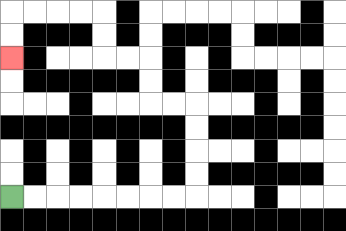{'start': '[0, 8]', 'end': '[0, 2]', 'path_directions': 'R,R,R,R,R,R,R,R,U,U,U,U,L,L,U,U,L,L,U,U,L,L,L,L,D,D', 'path_coordinates': '[[0, 8], [1, 8], [2, 8], [3, 8], [4, 8], [5, 8], [6, 8], [7, 8], [8, 8], [8, 7], [8, 6], [8, 5], [8, 4], [7, 4], [6, 4], [6, 3], [6, 2], [5, 2], [4, 2], [4, 1], [4, 0], [3, 0], [2, 0], [1, 0], [0, 0], [0, 1], [0, 2]]'}